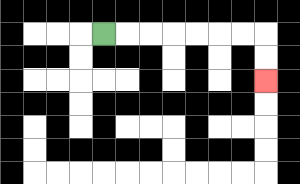{'start': '[4, 1]', 'end': '[11, 3]', 'path_directions': 'R,R,R,R,R,R,R,D,D', 'path_coordinates': '[[4, 1], [5, 1], [6, 1], [7, 1], [8, 1], [9, 1], [10, 1], [11, 1], [11, 2], [11, 3]]'}